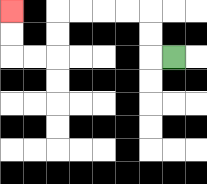{'start': '[7, 2]', 'end': '[0, 0]', 'path_directions': 'L,U,U,L,L,L,L,D,D,L,L,U,U', 'path_coordinates': '[[7, 2], [6, 2], [6, 1], [6, 0], [5, 0], [4, 0], [3, 0], [2, 0], [2, 1], [2, 2], [1, 2], [0, 2], [0, 1], [0, 0]]'}